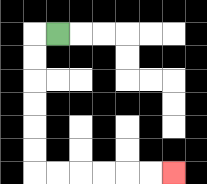{'start': '[2, 1]', 'end': '[7, 7]', 'path_directions': 'L,D,D,D,D,D,D,R,R,R,R,R,R', 'path_coordinates': '[[2, 1], [1, 1], [1, 2], [1, 3], [1, 4], [1, 5], [1, 6], [1, 7], [2, 7], [3, 7], [4, 7], [5, 7], [6, 7], [7, 7]]'}